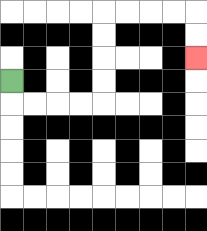{'start': '[0, 3]', 'end': '[8, 2]', 'path_directions': 'D,R,R,R,R,U,U,U,U,R,R,R,R,D,D', 'path_coordinates': '[[0, 3], [0, 4], [1, 4], [2, 4], [3, 4], [4, 4], [4, 3], [4, 2], [4, 1], [4, 0], [5, 0], [6, 0], [7, 0], [8, 0], [8, 1], [8, 2]]'}